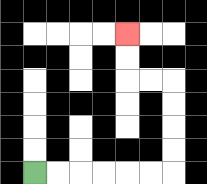{'start': '[1, 7]', 'end': '[5, 1]', 'path_directions': 'R,R,R,R,R,R,U,U,U,U,L,L,U,U', 'path_coordinates': '[[1, 7], [2, 7], [3, 7], [4, 7], [5, 7], [6, 7], [7, 7], [7, 6], [7, 5], [7, 4], [7, 3], [6, 3], [5, 3], [5, 2], [5, 1]]'}